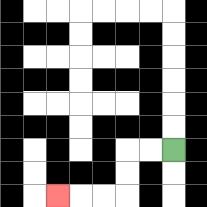{'start': '[7, 6]', 'end': '[2, 8]', 'path_directions': 'L,L,D,D,L,L,L', 'path_coordinates': '[[7, 6], [6, 6], [5, 6], [5, 7], [5, 8], [4, 8], [3, 8], [2, 8]]'}